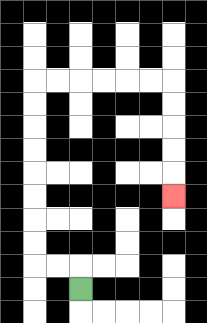{'start': '[3, 12]', 'end': '[7, 8]', 'path_directions': 'U,L,L,U,U,U,U,U,U,U,U,R,R,R,R,R,R,D,D,D,D,D', 'path_coordinates': '[[3, 12], [3, 11], [2, 11], [1, 11], [1, 10], [1, 9], [1, 8], [1, 7], [1, 6], [1, 5], [1, 4], [1, 3], [2, 3], [3, 3], [4, 3], [5, 3], [6, 3], [7, 3], [7, 4], [7, 5], [7, 6], [7, 7], [7, 8]]'}